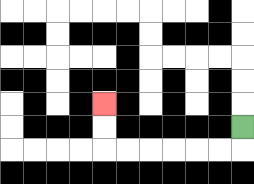{'start': '[10, 5]', 'end': '[4, 4]', 'path_directions': 'D,L,L,L,L,L,L,U,U', 'path_coordinates': '[[10, 5], [10, 6], [9, 6], [8, 6], [7, 6], [6, 6], [5, 6], [4, 6], [4, 5], [4, 4]]'}